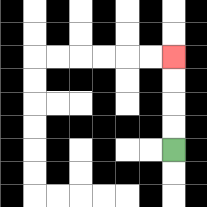{'start': '[7, 6]', 'end': '[7, 2]', 'path_directions': 'U,U,U,U', 'path_coordinates': '[[7, 6], [7, 5], [7, 4], [7, 3], [7, 2]]'}